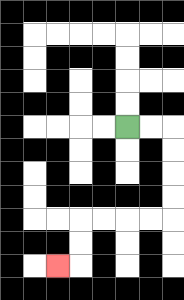{'start': '[5, 5]', 'end': '[2, 11]', 'path_directions': 'R,R,D,D,D,D,L,L,L,L,D,D,L', 'path_coordinates': '[[5, 5], [6, 5], [7, 5], [7, 6], [7, 7], [7, 8], [7, 9], [6, 9], [5, 9], [4, 9], [3, 9], [3, 10], [3, 11], [2, 11]]'}